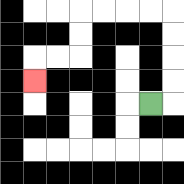{'start': '[6, 4]', 'end': '[1, 3]', 'path_directions': 'R,U,U,U,U,L,L,L,L,D,D,L,L,D', 'path_coordinates': '[[6, 4], [7, 4], [7, 3], [7, 2], [7, 1], [7, 0], [6, 0], [5, 0], [4, 0], [3, 0], [3, 1], [3, 2], [2, 2], [1, 2], [1, 3]]'}